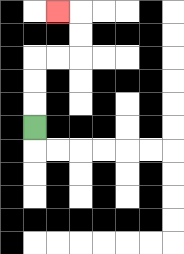{'start': '[1, 5]', 'end': '[2, 0]', 'path_directions': 'U,U,U,R,R,U,U,L', 'path_coordinates': '[[1, 5], [1, 4], [1, 3], [1, 2], [2, 2], [3, 2], [3, 1], [3, 0], [2, 0]]'}